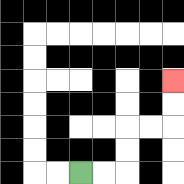{'start': '[3, 7]', 'end': '[7, 3]', 'path_directions': 'R,R,U,U,R,R,U,U', 'path_coordinates': '[[3, 7], [4, 7], [5, 7], [5, 6], [5, 5], [6, 5], [7, 5], [7, 4], [7, 3]]'}